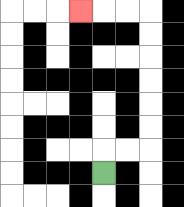{'start': '[4, 7]', 'end': '[3, 0]', 'path_directions': 'U,R,R,U,U,U,U,U,U,L,L,L', 'path_coordinates': '[[4, 7], [4, 6], [5, 6], [6, 6], [6, 5], [6, 4], [6, 3], [6, 2], [6, 1], [6, 0], [5, 0], [4, 0], [3, 0]]'}